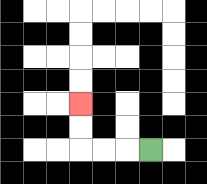{'start': '[6, 6]', 'end': '[3, 4]', 'path_directions': 'L,L,L,U,U', 'path_coordinates': '[[6, 6], [5, 6], [4, 6], [3, 6], [3, 5], [3, 4]]'}